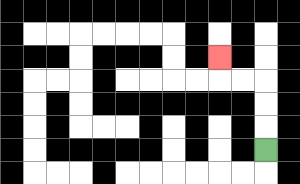{'start': '[11, 6]', 'end': '[9, 2]', 'path_directions': 'U,U,U,L,L,U', 'path_coordinates': '[[11, 6], [11, 5], [11, 4], [11, 3], [10, 3], [9, 3], [9, 2]]'}